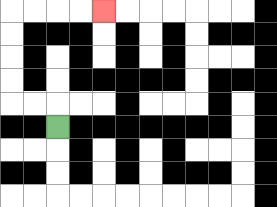{'start': '[2, 5]', 'end': '[4, 0]', 'path_directions': 'U,L,L,U,U,U,U,R,R,R,R', 'path_coordinates': '[[2, 5], [2, 4], [1, 4], [0, 4], [0, 3], [0, 2], [0, 1], [0, 0], [1, 0], [2, 0], [3, 0], [4, 0]]'}